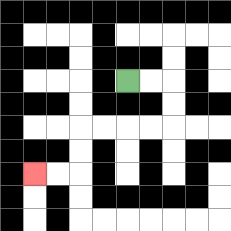{'start': '[5, 3]', 'end': '[1, 7]', 'path_directions': 'R,R,D,D,L,L,L,L,D,D,L,L', 'path_coordinates': '[[5, 3], [6, 3], [7, 3], [7, 4], [7, 5], [6, 5], [5, 5], [4, 5], [3, 5], [3, 6], [3, 7], [2, 7], [1, 7]]'}